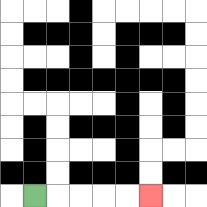{'start': '[1, 8]', 'end': '[6, 8]', 'path_directions': 'R,R,R,R,R', 'path_coordinates': '[[1, 8], [2, 8], [3, 8], [4, 8], [5, 8], [6, 8]]'}